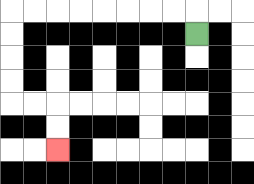{'start': '[8, 1]', 'end': '[2, 6]', 'path_directions': 'U,L,L,L,L,L,L,L,L,D,D,D,D,R,R,D,D', 'path_coordinates': '[[8, 1], [8, 0], [7, 0], [6, 0], [5, 0], [4, 0], [3, 0], [2, 0], [1, 0], [0, 0], [0, 1], [0, 2], [0, 3], [0, 4], [1, 4], [2, 4], [2, 5], [2, 6]]'}